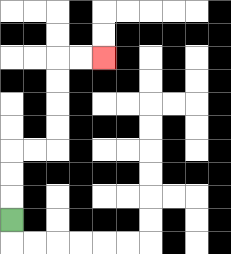{'start': '[0, 9]', 'end': '[4, 2]', 'path_directions': 'U,U,U,R,R,U,U,U,U,R,R', 'path_coordinates': '[[0, 9], [0, 8], [0, 7], [0, 6], [1, 6], [2, 6], [2, 5], [2, 4], [2, 3], [2, 2], [3, 2], [4, 2]]'}